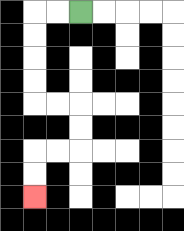{'start': '[3, 0]', 'end': '[1, 8]', 'path_directions': 'L,L,D,D,D,D,R,R,D,D,L,L,D,D', 'path_coordinates': '[[3, 0], [2, 0], [1, 0], [1, 1], [1, 2], [1, 3], [1, 4], [2, 4], [3, 4], [3, 5], [3, 6], [2, 6], [1, 6], [1, 7], [1, 8]]'}